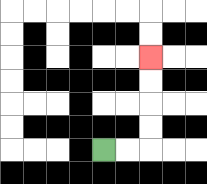{'start': '[4, 6]', 'end': '[6, 2]', 'path_directions': 'R,R,U,U,U,U', 'path_coordinates': '[[4, 6], [5, 6], [6, 6], [6, 5], [6, 4], [6, 3], [6, 2]]'}